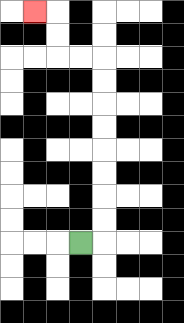{'start': '[3, 10]', 'end': '[1, 0]', 'path_directions': 'R,U,U,U,U,U,U,U,U,L,L,U,U,L', 'path_coordinates': '[[3, 10], [4, 10], [4, 9], [4, 8], [4, 7], [4, 6], [4, 5], [4, 4], [4, 3], [4, 2], [3, 2], [2, 2], [2, 1], [2, 0], [1, 0]]'}